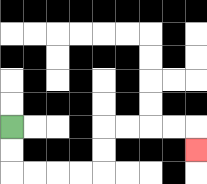{'start': '[0, 5]', 'end': '[8, 6]', 'path_directions': 'D,D,R,R,R,R,U,U,R,R,R,R,D', 'path_coordinates': '[[0, 5], [0, 6], [0, 7], [1, 7], [2, 7], [3, 7], [4, 7], [4, 6], [4, 5], [5, 5], [6, 5], [7, 5], [8, 5], [8, 6]]'}